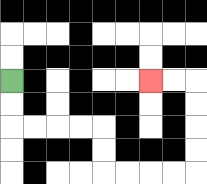{'start': '[0, 3]', 'end': '[6, 3]', 'path_directions': 'D,D,R,R,R,R,D,D,R,R,R,R,U,U,U,U,L,L', 'path_coordinates': '[[0, 3], [0, 4], [0, 5], [1, 5], [2, 5], [3, 5], [4, 5], [4, 6], [4, 7], [5, 7], [6, 7], [7, 7], [8, 7], [8, 6], [8, 5], [8, 4], [8, 3], [7, 3], [6, 3]]'}